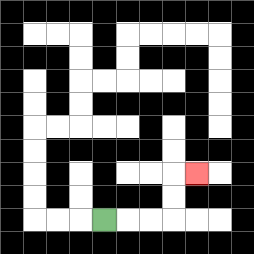{'start': '[4, 9]', 'end': '[8, 7]', 'path_directions': 'R,R,R,U,U,R', 'path_coordinates': '[[4, 9], [5, 9], [6, 9], [7, 9], [7, 8], [7, 7], [8, 7]]'}